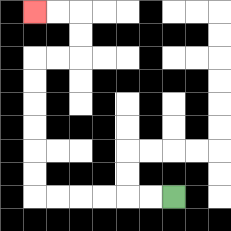{'start': '[7, 8]', 'end': '[1, 0]', 'path_directions': 'L,L,L,L,L,L,U,U,U,U,U,U,R,R,U,U,L,L', 'path_coordinates': '[[7, 8], [6, 8], [5, 8], [4, 8], [3, 8], [2, 8], [1, 8], [1, 7], [1, 6], [1, 5], [1, 4], [1, 3], [1, 2], [2, 2], [3, 2], [3, 1], [3, 0], [2, 0], [1, 0]]'}